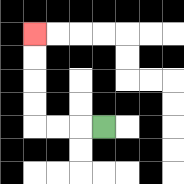{'start': '[4, 5]', 'end': '[1, 1]', 'path_directions': 'L,L,L,U,U,U,U', 'path_coordinates': '[[4, 5], [3, 5], [2, 5], [1, 5], [1, 4], [1, 3], [1, 2], [1, 1]]'}